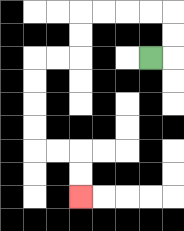{'start': '[6, 2]', 'end': '[3, 8]', 'path_directions': 'R,U,U,L,L,L,L,D,D,L,L,D,D,D,D,R,R,D,D', 'path_coordinates': '[[6, 2], [7, 2], [7, 1], [7, 0], [6, 0], [5, 0], [4, 0], [3, 0], [3, 1], [3, 2], [2, 2], [1, 2], [1, 3], [1, 4], [1, 5], [1, 6], [2, 6], [3, 6], [3, 7], [3, 8]]'}